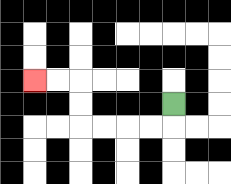{'start': '[7, 4]', 'end': '[1, 3]', 'path_directions': 'D,L,L,L,L,U,U,L,L', 'path_coordinates': '[[7, 4], [7, 5], [6, 5], [5, 5], [4, 5], [3, 5], [3, 4], [3, 3], [2, 3], [1, 3]]'}